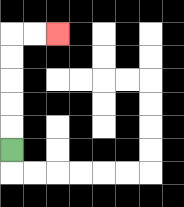{'start': '[0, 6]', 'end': '[2, 1]', 'path_directions': 'U,U,U,U,U,R,R', 'path_coordinates': '[[0, 6], [0, 5], [0, 4], [0, 3], [0, 2], [0, 1], [1, 1], [2, 1]]'}